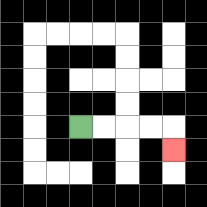{'start': '[3, 5]', 'end': '[7, 6]', 'path_directions': 'R,R,R,R,D', 'path_coordinates': '[[3, 5], [4, 5], [5, 5], [6, 5], [7, 5], [7, 6]]'}